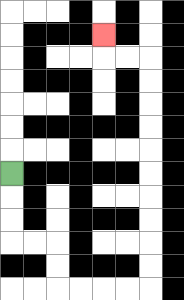{'start': '[0, 7]', 'end': '[4, 1]', 'path_directions': 'D,D,D,R,R,D,D,R,R,R,R,U,U,U,U,U,U,U,U,U,U,L,L,U', 'path_coordinates': '[[0, 7], [0, 8], [0, 9], [0, 10], [1, 10], [2, 10], [2, 11], [2, 12], [3, 12], [4, 12], [5, 12], [6, 12], [6, 11], [6, 10], [6, 9], [6, 8], [6, 7], [6, 6], [6, 5], [6, 4], [6, 3], [6, 2], [5, 2], [4, 2], [4, 1]]'}